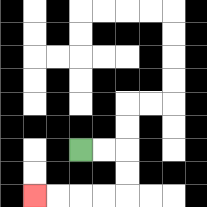{'start': '[3, 6]', 'end': '[1, 8]', 'path_directions': 'R,R,D,D,L,L,L,L', 'path_coordinates': '[[3, 6], [4, 6], [5, 6], [5, 7], [5, 8], [4, 8], [3, 8], [2, 8], [1, 8]]'}